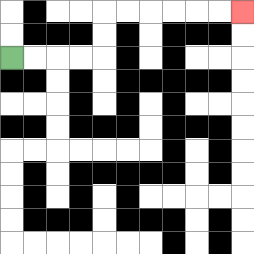{'start': '[0, 2]', 'end': '[10, 0]', 'path_directions': 'R,R,R,R,U,U,R,R,R,R,R,R', 'path_coordinates': '[[0, 2], [1, 2], [2, 2], [3, 2], [4, 2], [4, 1], [4, 0], [5, 0], [6, 0], [7, 0], [8, 0], [9, 0], [10, 0]]'}